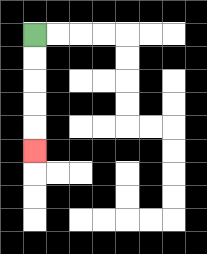{'start': '[1, 1]', 'end': '[1, 6]', 'path_directions': 'D,D,D,D,D', 'path_coordinates': '[[1, 1], [1, 2], [1, 3], [1, 4], [1, 5], [1, 6]]'}